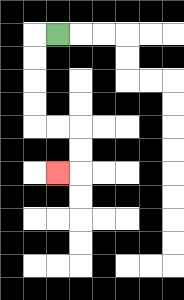{'start': '[2, 1]', 'end': '[2, 7]', 'path_directions': 'L,D,D,D,D,R,R,D,D,L', 'path_coordinates': '[[2, 1], [1, 1], [1, 2], [1, 3], [1, 4], [1, 5], [2, 5], [3, 5], [3, 6], [3, 7], [2, 7]]'}